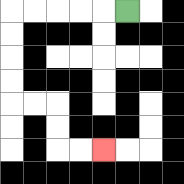{'start': '[5, 0]', 'end': '[4, 6]', 'path_directions': 'L,L,L,L,L,D,D,D,D,R,R,D,D,R,R', 'path_coordinates': '[[5, 0], [4, 0], [3, 0], [2, 0], [1, 0], [0, 0], [0, 1], [0, 2], [0, 3], [0, 4], [1, 4], [2, 4], [2, 5], [2, 6], [3, 6], [4, 6]]'}